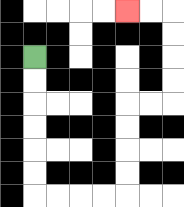{'start': '[1, 2]', 'end': '[5, 0]', 'path_directions': 'D,D,D,D,D,D,R,R,R,R,U,U,U,U,R,R,U,U,U,U,L,L', 'path_coordinates': '[[1, 2], [1, 3], [1, 4], [1, 5], [1, 6], [1, 7], [1, 8], [2, 8], [3, 8], [4, 8], [5, 8], [5, 7], [5, 6], [5, 5], [5, 4], [6, 4], [7, 4], [7, 3], [7, 2], [7, 1], [7, 0], [6, 0], [5, 0]]'}